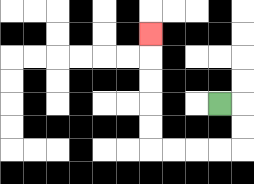{'start': '[9, 4]', 'end': '[6, 1]', 'path_directions': 'R,D,D,L,L,L,L,U,U,U,U,U', 'path_coordinates': '[[9, 4], [10, 4], [10, 5], [10, 6], [9, 6], [8, 6], [7, 6], [6, 6], [6, 5], [6, 4], [6, 3], [6, 2], [6, 1]]'}